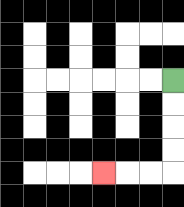{'start': '[7, 3]', 'end': '[4, 7]', 'path_directions': 'D,D,D,D,L,L,L', 'path_coordinates': '[[7, 3], [7, 4], [7, 5], [7, 6], [7, 7], [6, 7], [5, 7], [4, 7]]'}